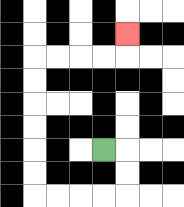{'start': '[4, 6]', 'end': '[5, 1]', 'path_directions': 'R,D,D,L,L,L,L,U,U,U,U,U,U,R,R,R,R,U', 'path_coordinates': '[[4, 6], [5, 6], [5, 7], [5, 8], [4, 8], [3, 8], [2, 8], [1, 8], [1, 7], [1, 6], [1, 5], [1, 4], [1, 3], [1, 2], [2, 2], [3, 2], [4, 2], [5, 2], [5, 1]]'}